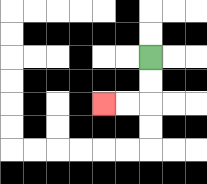{'start': '[6, 2]', 'end': '[4, 4]', 'path_directions': 'D,D,L,L', 'path_coordinates': '[[6, 2], [6, 3], [6, 4], [5, 4], [4, 4]]'}